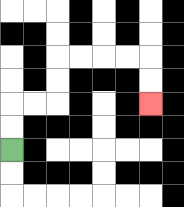{'start': '[0, 6]', 'end': '[6, 4]', 'path_directions': 'U,U,R,R,U,U,R,R,R,R,D,D', 'path_coordinates': '[[0, 6], [0, 5], [0, 4], [1, 4], [2, 4], [2, 3], [2, 2], [3, 2], [4, 2], [5, 2], [6, 2], [6, 3], [6, 4]]'}